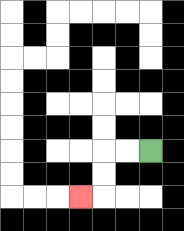{'start': '[6, 6]', 'end': '[3, 8]', 'path_directions': 'L,L,D,D,L', 'path_coordinates': '[[6, 6], [5, 6], [4, 6], [4, 7], [4, 8], [3, 8]]'}